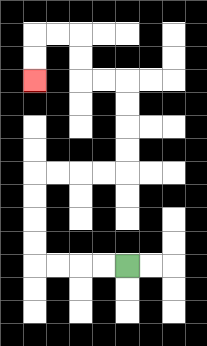{'start': '[5, 11]', 'end': '[1, 3]', 'path_directions': 'L,L,L,L,U,U,U,U,R,R,R,R,U,U,U,U,L,L,U,U,L,L,D,D', 'path_coordinates': '[[5, 11], [4, 11], [3, 11], [2, 11], [1, 11], [1, 10], [1, 9], [1, 8], [1, 7], [2, 7], [3, 7], [4, 7], [5, 7], [5, 6], [5, 5], [5, 4], [5, 3], [4, 3], [3, 3], [3, 2], [3, 1], [2, 1], [1, 1], [1, 2], [1, 3]]'}